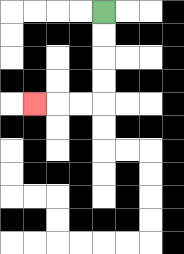{'start': '[4, 0]', 'end': '[1, 4]', 'path_directions': 'D,D,D,D,L,L,L', 'path_coordinates': '[[4, 0], [4, 1], [4, 2], [4, 3], [4, 4], [3, 4], [2, 4], [1, 4]]'}